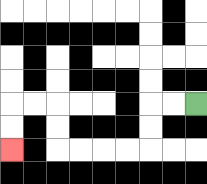{'start': '[8, 4]', 'end': '[0, 6]', 'path_directions': 'L,L,D,D,L,L,L,L,U,U,L,L,D,D', 'path_coordinates': '[[8, 4], [7, 4], [6, 4], [6, 5], [6, 6], [5, 6], [4, 6], [3, 6], [2, 6], [2, 5], [2, 4], [1, 4], [0, 4], [0, 5], [0, 6]]'}